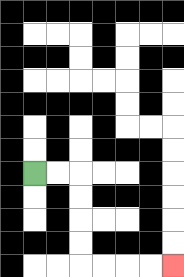{'start': '[1, 7]', 'end': '[7, 11]', 'path_directions': 'R,R,D,D,D,D,R,R,R,R', 'path_coordinates': '[[1, 7], [2, 7], [3, 7], [3, 8], [3, 9], [3, 10], [3, 11], [4, 11], [5, 11], [6, 11], [7, 11]]'}